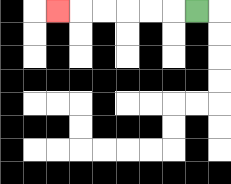{'start': '[8, 0]', 'end': '[2, 0]', 'path_directions': 'L,L,L,L,L,L', 'path_coordinates': '[[8, 0], [7, 0], [6, 0], [5, 0], [4, 0], [3, 0], [2, 0]]'}